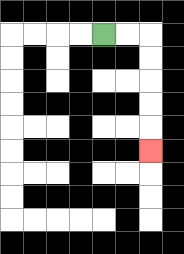{'start': '[4, 1]', 'end': '[6, 6]', 'path_directions': 'R,R,D,D,D,D,D', 'path_coordinates': '[[4, 1], [5, 1], [6, 1], [6, 2], [6, 3], [6, 4], [6, 5], [6, 6]]'}